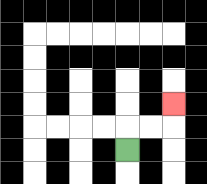{'start': '[5, 6]', 'end': '[7, 4]', 'path_directions': 'U,R,R,U', 'path_coordinates': '[[5, 6], [5, 5], [6, 5], [7, 5], [7, 4]]'}